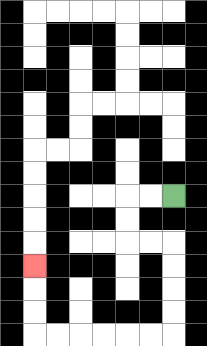{'start': '[7, 8]', 'end': '[1, 11]', 'path_directions': 'L,L,D,D,R,R,D,D,D,D,L,L,L,L,L,L,U,U,U', 'path_coordinates': '[[7, 8], [6, 8], [5, 8], [5, 9], [5, 10], [6, 10], [7, 10], [7, 11], [7, 12], [7, 13], [7, 14], [6, 14], [5, 14], [4, 14], [3, 14], [2, 14], [1, 14], [1, 13], [1, 12], [1, 11]]'}